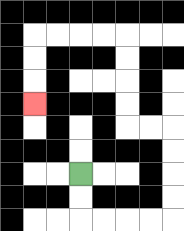{'start': '[3, 7]', 'end': '[1, 4]', 'path_directions': 'D,D,R,R,R,R,U,U,U,U,L,L,U,U,U,U,L,L,L,L,D,D,D', 'path_coordinates': '[[3, 7], [3, 8], [3, 9], [4, 9], [5, 9], [6, 9], [7, 9], [7, 8], [7, 7], [7, 6], [7, 5], [6, 5], [5, 5], [5, 4], [5, 3], [5, 2], [5, 1], [4, 1], [3, 1], [2, 1], [1, 1], [1, 2], [1, 3], [1, 4]]'}